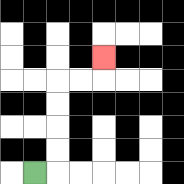{'start': '[1, 7]', 'end': '[4, 2]', 'path_directions': 'R,U,U,U,U,R,R,U', 'path_coordinates': '[[1, 7], [2, 7], [2, 6], [2, 5], [2, 4], [2, 3], [3, 3], [4, 3], [4, 2]]'}